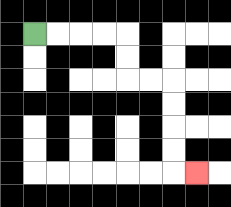{'start': '[1, 1]', 'end': '[8, 7]', 'path_directions': 'R,R,R,R,D,D,R,R,D,D,D,D,R', 'path_coordinates': '[[1, 1], [2, 1], [3, 1], [4, 1], [5, 1], [5, 2], [5, 3], [6, 3], [7, 3], [7, 4], [7, 5], [7, 6], [7, 7], [8, 7]]'}